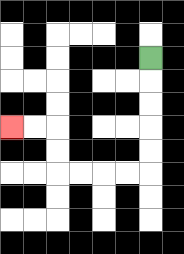{'start': '[6, 2]', 'end': '[0, 5]', 'path_directions': 'D,D,D,D,D,L,L,L,L,U,U,L,L', 'path_coordinates': '[[6, 2], [6, 3], [6, 4], [6, 5], [6, 6], [6, 7], [5, 7], [4, 7], [3, 7], [2, 7], [2, 6], [2, 5], [1, 5], [0, 5]]'}